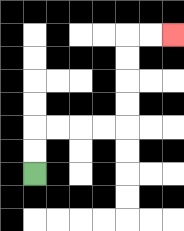{'start': '[1, 7]', 'end': '[7, 1]', 'path_directions': 'U,U,R,R,R,R,U,U,U,U,R,R', 'path_coordinates': '[[1, 7], [1, 6], [1, 5], [2, 5], [3, 5], [4, 5], [5, 5], [5, 4], [5, 3], [5, 2], [5, 1], [6, 1], [7, 1]]'}